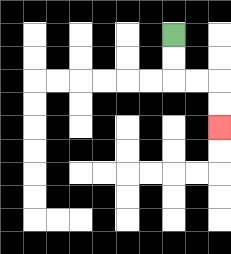{'start': '[7, 1]', 'end': '[9, 5]', 'path_directions': 'D,D,R,R,D,D', 'path_coordinates': '[[7, 1], [7, 2], [7, 3], [8, 3], [9, 3], [9, 4], [9, 5]]'}